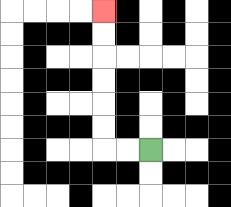{'start': '[6, 6]', 'end': '[4, 0]', 'path_directions': 'L,L,U,U,U,U,U,U', 'path_coordinates': '[[6, 6], [5, 6], [4, 6], [4, 5], [4, 4], [4, 3], [4, 2], [4, 1], [4, 0]]'}